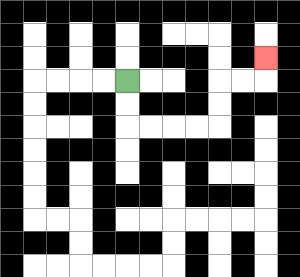{'start': '[5, 3]', 'end': '[11, 2]', 'path_directions': 'D,D,R,R,R,R,U,U,R,R,U', 'path_coordinates': '[[5, 3], [5, 4], [5, 5], [6, 5], [7, 5], [8, 5], [9, 5], [9, 4], [9, 3], [10, 3], [11, 3], [11, 2]]'}